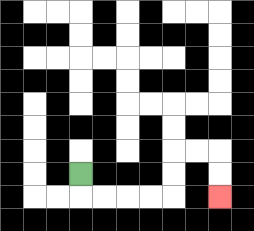{'start': '[3, 7]', 'end': '[9, 8]', 'path_directions': 'D,R,R,R,R,U,U,R,R,D,D', 'path_coordinates': '[[3, 7], [3, 8], [4, 8], [5, 8], [6, 8], [7, 8], [7, 7], [7, 6], [8, 6], [9, 6], [9, 7], [9, 8]]'}